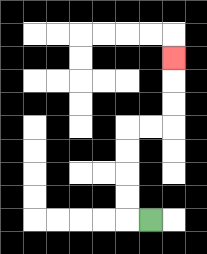{'start': '[6, 9]', 'end': '[7, 2]', 'path_directions': 'L,U,U,U,U,R,R,U,U,U', 'path_coordinates': '[[6, 9], [5, 9], [5, 8], [5, 7], [5, 6], [5, 5], [6, 5], [7, 5], [7, 4], [7, 3], [7, 2]]'}